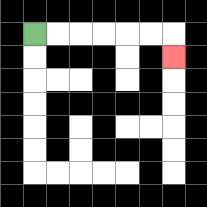{'start': '[1, 1]', 'end': '[7, 2]', 'path_directions': 'R,R,R,R,R,R,D', 'path_coordinates': '[[1, 1], [2, 1], [3, 1], [4, 1], [5, 1], [6, 1], [7, 1], [7, 2]]'}